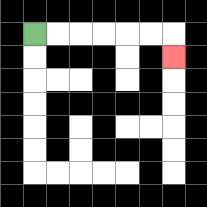{'start': '[1, 1]', 'end': '[7, 2]', 'path_directions': 'R,R,R,R,R,R,D', 'path_coordinates': '[[1, 1], [2, 1], [3, 1], [4, 1], [5, 1], [6, 1], [7, 1], [7, 2]]'}